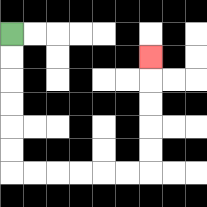{'start': '[0, 1]', 'end': '[6, 2]', 'path_directions': 'D,D,D,D,D,D,R,R,R,R,R,R,U,U,U,U,U', 'path_coordinates': '[[0, 1], [0, 2], [0, 3], [0, 4], [0, 5], [0, 6], [0, 7], [1, 7], [2, 7], [3, 7], [4, 7], [5, 7], [6, 7], [6, 6], [6, 5], [6, 4], [6, 3], [6, 2]]'}